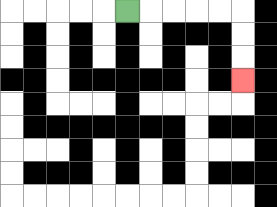{'start': '[5, 0]', 'end': '[10, 3]', 'path_directions': 'R,R,R,R,R,D,D,D', 'path_coordinates': '[[5, 0], [6, 0], [7, 0], [8, 0], [9, 0], [10, 0], [10, 1], [10, 2], [10, 3]]'}